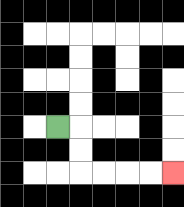{'start': '[2, 5]', 'end': '[7, 7]', 'path_directions': 'R,D,D,R,R,R,R', 'path_coordinates': '[[2, 5], [3, 5], [3, 6], [3, 7], [4, 7], [5, 7], [6, 7], [7, 7]]'}